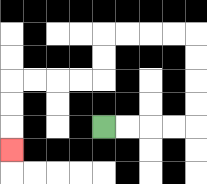{'start': '[4, 5]', 'end': '[0, 6]', 'path_directions': 'R,R,R,R,U,U,U,U,L,L,L,L,D,D,L,L,L,L,D,D,D', 'path_coordinates': '[[4, 5], [5, 5], [6, 5], [7, 5], [8, 5], [8, 4], [8, 3], [8, 2], [8, 1], [7, 1], [6, 1], [5, 1], [4, 1], [4, 2], [4, 3], [3, 3], [2, 3], [1, 3], [0, 3], [0, 4], [0, 5], [0, 6]]'}